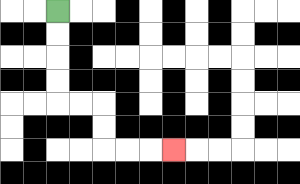{'start': '[2, 0]', 'end': '[7, 6]', 'path_directions': 'D,D,D,D,R,R,D,D,R,R,R', 'path_coordinates': '[[2, 0], [2, 1], [2, 2], [2, 3], [2, 4], [3, 4], [4, 4], [4, 5], [4, 6], [5, 6], [6, 6], [7, 6]]'}